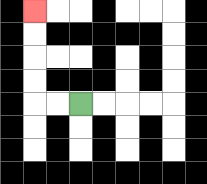{'start': '[3, 4]', 'end': '[1, 0]', 'path_directions': 'L,L,U,U,U,U', 'path_coordinates': '[[3, 4], [2, 4], [1, 4], [1, 3], [1, 2], [1, 1], [1, 0]]'}